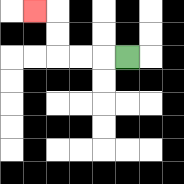{'start': '[5, 2]', 'end': '[1, 0]', 'path_directions': 'L,L,L,U,U,L', 'path_coordinates': '[[5, 2], [4, 2], [3, 2], [2, 2], [2, 1], [2, 0], [1, 0]]'}